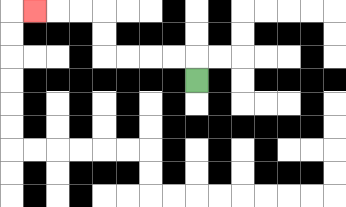{'start': '[8, 3]', 'end': '[1, 0]', 'path_directions': 'U,L,L,L,L,U,U,L,L,L', 'path_coordinates': '[[8, 3], [8, 2], [7, 2], [6, 2], [5, 2], [4, 2], [4, 1], [4, 0], [3, 0], [2, 0], [1, 0]]'}